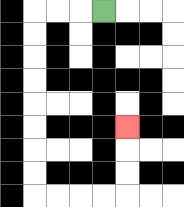{'start': '[4, 0]', 'end': '[5, 5]', 'path_directions': 'L,L,L,D,D,D,D,D,D,D,D,R,R,R,R,U,U,U', 'path_coordinates': '[[4, 0], [3, 0], [2, 0], [1, 0], [1, 1], [1, 2], [1, 3], [1, 4], [1, 5], [1, 6], [1, 7], [1, 8], [2, 8], [3, 8], [4, 8], [5, 8], [5, 7], [5, 6], [5, 5]]'}